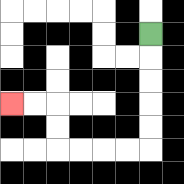{'start': '[6, 1]', 'end': '[0, 4]', 'path_directions': 'D,D,D,D,D,L,L,L,L,U,U,L,L', 'path_coordinates': '[[6, 1], [6, 2], [6, 3], [6, 4], [6, 5], [6, 6], [5, 6], [4, 6], [3, 6], [2, 6], [2, 5], [2, 4], [1, 4], [0, 4]]'}